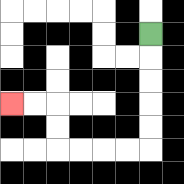{'start': '[6, 1]', 'end': '[0, 4]', 'path_directions': 'D,D,D,D,D,L,L,L,L,U,U,L,L', 'path_coordinates': '[[6, 1], [6, 2], [6, 3], [6, 4], [6, 5], [6, 6], [5, 6], [4, 6], [3, 6], [2, 6], [2, 5], [2, 4], [1, 4], [0, 4]]'}